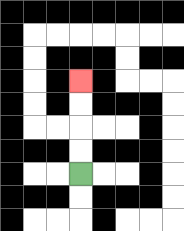{'start': '[3, 7]', 'end': '[3, 3]', 'path_directions': 'U,U,U,U', 'path_coordinates': '[[3, 7], [3, 6], [3, 5], [3, 4], [3, 3]]'}